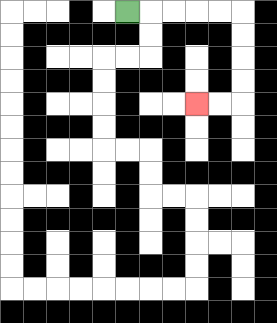{'start': '[5, 0]', 'end': '[8, 4]', 'path_directions': 'R,R,R,R,R,D,D,D,D,L,L', 'path_coordinates': '[[5, 0], [6, 0], [7, 0], [8, 0], [9, 0], [10, 0], [10, 1], [10, 2], [10, 3], [10, 4], [9, 4], [8, 4]]'}